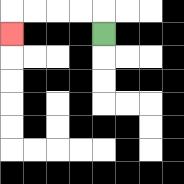{'start': '[4, 1]', 'end': '[0, 1]', 'path_directions': 'U,L,L,L,L,D', 'path_coordinates': '[[4, 1], [4, 0], [3, 0], [2, 0], [1, 0], [0, 0], [0, 1]]'}